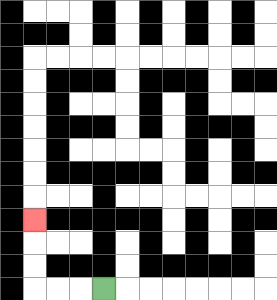{'start': '[4, 12]', 'end': '[1, 9]', 'path_directions': 'L,L,L,U,U,U', 'path_coordinates': '[[4, 12], [3, 12], [2, 12], [1, 12], [1, 11], [1, 10], [1, 9]]'}